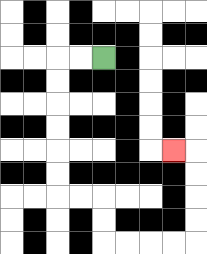{'start': '[4, 2]', 'end': '[7, 6]', 'path_directions': 'L,L,D,D,D,D,D,D,R,R,D,D,R,R,R,R,U,U,U,U,L', 'path_coordinates': '[[4, 2], [3, 2], [2, 2], [2, 3], [2, 4], [2, 5], [2, 6], [2, 7], [2, 8], [3, 8], [4, 8], [4, 9], [4, 10], [5, 10], [6, 10], [7, 10], [8, 10], [8, 9], [8, 8], [8, 7], [8, 6], [7, 6]]'}